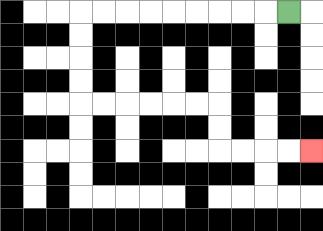{'start': '[12, 0]', 'end': '[13, 6]', 'path_directions': 'L,L,L,L,L,L,L,L,L,D,D,D,D,R,R,R,R,R,R,D,D,R,R,R,R', 'path_coordinates': '[[12, 0], [11, 0], [10, 0], [9, 0], [8, 0], [7, 0], [6, 0], [5, 0], [4, 0], [3, 0], [3, 1], [3, 2], [3, 3], [3, 4], [4, 4], [5, 4], [6, 4], [7, 4], [8, 4], [9, 4], [9, 5], [9, 6], [10, 6], [11, 6], [12, 6], [13, 6]]'}